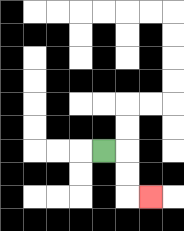{'start': '[4, 6]', 'end': '[6, 8]', 'path_directions': 'R,D,D,R', 'path_coordinates': '[[4, 6], [5, 6], [5, 7], [5, 8], [6, 8]]'}